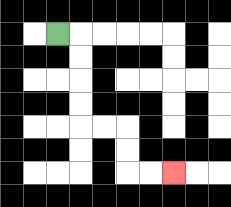{'start': '[2, 1]', 'end': '[7, 7]', 'path_directions': 'R,D,D,D,D,R,R,D,D,R,R', 'path_coordinates': '[[2, 1], [3, 1], [3, 2], [3, 3], [3, 4], [3, 5], [4, 5], [5, 5], [5, 6], [5, 7], [6, 7], [7, 7]]'}